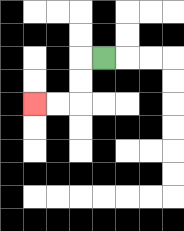{'start': '[4, 2]', 'end': '[1, 4]', 'path_directions': 'L,D,D,L,L', 'path_coordinates': '[[4, 2], [3, 2], [3, 3], [3, 4], [2, 4], [1, 4]]'}